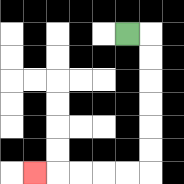{'start': '[5, 1]', 'end': '[1, 7]', 'path_directions': 'R,D,D,D,D,D,D,L,L,L,L,L', 'path_coordinates': '[[5, 1], [6, 1], [6, 2], [6, 3], [6, 4], [6, 5], [6, 6], [6, 7], [5, 7], [4, 7], [3, 7], [2, 7], [1, 7]]'}